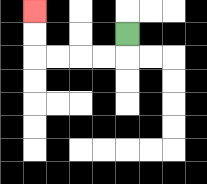{'start': '[5, 1]', 'end': '[1, 0]', 'path_directions': 'D,L,L,L,L,U,U', 'path_coordinates': '[[5, 1], [5, 2], [4, 2], [3, 2], [2, 2], [1, 2], [1, 1], [1, 0]]'}